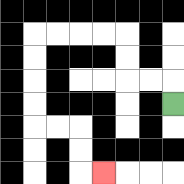{'start': '[7, 4]', 'end': '[4, 7]', 'path_directions': 'U,L,L,U,U,L,L,L,L,D,D,D,D,R,R,D,D,R', 'path_coordinates': '[[7, 4], [7, 3], [6, 3], [5, 3], [5, 2], [5, 1], [4, 1], [3, 1], [2, 1], [1, 1], [1, 2], [1, 3], [1, 4], [1, 5], [2, 5], [3, 5], [3, 6], [3, 7], [4, 7]]'}